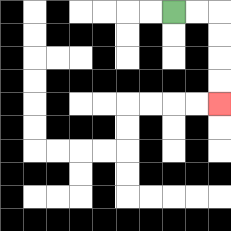{'start': '[7, 0]', 'end': '[9, 4]', 'path_directions': 'R,R,D,D,D,D', 'path_coordinates': '[[7, 0], [8, 0], [9, 0], [9, 1], [9, 2], [9, 3], [9, 4]]'}